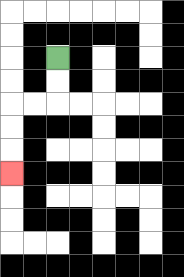{'start': '[2, 2]', 'end': '[0, 7]', 'path_directions': 'D,D,L,L,D,D,D', 'path_coordinates': '[[2, 2], [2, 3], [2, 4], [1, 4], [0, 4], [0, 5], [0, 6], [0, 7]]'}